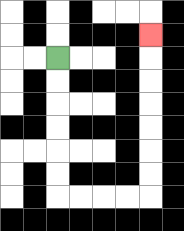{'start': '[2, 2]', 'end': '[6, 1]', 'path_directions': 'D,D,D,D,D,D,R,R,R,R,U,U,U,U,U,U,U', 'path_coordinates': '[[2, 2], [2, 3], [2, 4], [2, 5], [2, 6], [2, 7], [2, 8], [3, 8], [4, 8], [5, 8], [6, 8], [6, 7], [6, 6], [6, 5], [6, 4], [6, 3], [6, 2], [6, 1]]'}